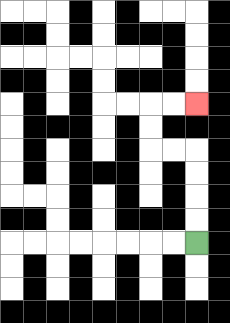{'start': '[8, 10]', 'end': '[8, 4]', 'path_directions': 'U,U,U,U,L,L,U,U,R,R', 'path_coordinates': '[[8, 10], [8, 9], [8, 8], [8, 7], [8, 6], [7, 6], [6, 6], [6, 5], [6, 4], [7, 4], [8, 4]]'}